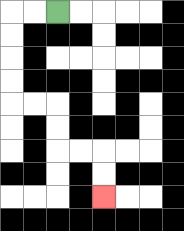{'start': '[2, 0]', 'end': '[4, 8]', 'path_directions': 'L,L,D,D,D,D,R,R,D,D,R,R,D,D', 'path_coordinates': '[[2, 0], [1, 0], [0, 0], [0, 1], [0, 2], [0, 3], [0, 4], [1, 4], [2, 4], [2, 5], [2, 6], [3, 6], [4, 6], [4, 7], [4, 8]]'}